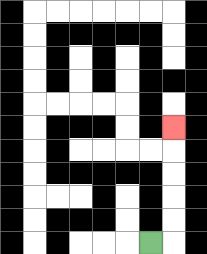{'start': '[6, 10]', 'end': '[7, 5]', 'path_directions': 'R,U,U,U,U,U', 'path_coordinates': '[[6, 10], [7, 10], [7, 9], [7, 8], [7, 7], [7, 6], [7, 5]]'}